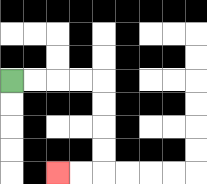{'start': '[0, 3]', 'end': '[2, 7]', 'path_directions': 'R,R,R,R,D,D,D,D,L,L', 'path_coordinates': '[[0, 3], [1, 3], [2, 3], [3, 3], [4, 3], [4, 4], [4, 5], [4, 6], [4, 7], [3, 7], [2, 7]]'}